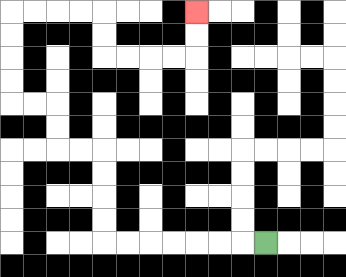{'start': '[11, 10]', 'end': '[8, 0]', 'path_directions': 'L,L,L,L,L,L,L,U,U,U,U,L,L,U,U,L,L,U,U,U,U,R,R,R,R,D,D,R,R,R,R,U,U', 'path_coordinates': '[[11, 10], [10, 10], [9, 10], [8, 10], [7, 10], [6, 10], [5, 10], [4, 10], [4, 9], [4, 8], [4, 7], [4, 6], [3, 6], [2, 6], [2, 5], [2, 4], [1, 4], [0, 4], [0, 3], [0, 2], [0, 1], [0, 0], [1, 0], [2, 0], [3, 0], [4, 0], [4, 1], [4, 2], [5, 2], [6, 2], [7, 2], [8, 2], [8, 1], [8, 0]]'}